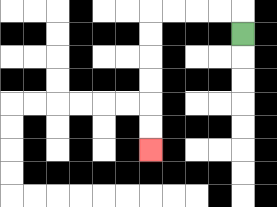{'start': '[10, 1]', 'end': '[6, 6]', 'path_directions': 'U,L,L,L,L,D,D,D,D,D,D', 'path_coordinates': '[[10, 1], [10, 0], [9, 0], [8, 0], [7, 0], [6, 0], [6, 1], [6, 2], [6, 3], [6, 4], [6, 5], [6, 6]]'}